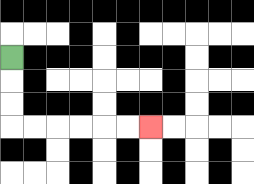{'start': '[0, 2]', 'end': '[6, 5]', 'path_directions': 'D,D,D,R,R,R,R,R,R', 'path_coordinates': '[[0, 2], [0, 3], [0, 4], [0, 5], [1, 5], [2, 5], [3, 5], [4, 5], [5, 5], [6, 5]]'}